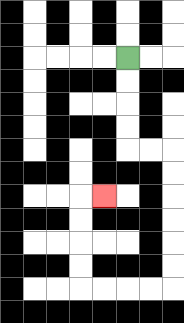{'start': '[5, 2]', 'end': '[4, 8]', 'path_directions': 'D,D,D,D,R,R,D,D,D,D,D,D,L,L,L,L,U,U,U,U,R', 'path_coordinates': '[[5, 2], [5, 3], [5, 4], [5, 5], [5, 6], [6, 6], [7, 6], [7, 7], [7, 8], [7, 9], [7, 10], [7, 11], [7, 12], [6, 12], [5, 12], [4, 12], [3, 12], [3, 11], [3, 10], [3, 9], [3, 8], [4, 8]]'}